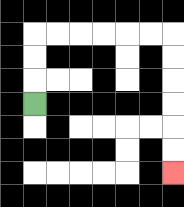{'start': '[1, 4]', 'end': '[7, 7]', 'path_directions': 'U,U,U,R,R,R,R,R,R,D,D,D,D,D,D', 'path_coordinates': '[[1, 4], [1, 3], [1, 2], [1, 1], [2, 1], [3, 1], [4, 1], [5, 1], [6, 1], [7, 1], [7, 2], [7, 3], [7, 4], [7, 5], [7, 6], [7, 7]]'}